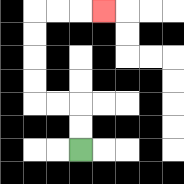{'start': '[3, 6]', 'end': '[4, 0]', 'path_directions': 'U,U,L,L,U,U,U,U,R,R,R', 'path_coordinates': '[[3, 6], [3, 5], [3, 4], [2, 4], [1, 4], [1, 3], [1, 2], [1, 1], [1, 0], [2, 0], [3, 0], [4, 0]]'}